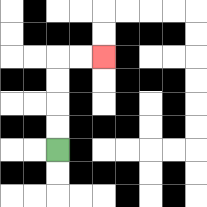{'start': '[2, 6]', 'end': '[4, 2]', 'path_directions': 'U,U,U,U,R,R', 'path_coordinates': '[[2, 6], [2, 5], [2, 4], [2, 3], [2, 2], [3, 2], [4, 2]]'}